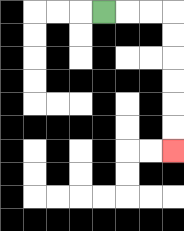{'start': '[4, 0]', 'end': '[7, 6]', 'path_directions': 'R,R,R,D,D,D,D,D,D', 'path_coordinates': '[[4, 0], [5, 0], [6, 0], [7, 0], [7, 1], [7, 2], [7, 3], [7, 4], [7, 5], [7, 6]]'}